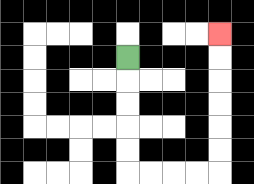{'start': '[5, 2]', 'end': '[9, 1]', 'path_directions': 'D,D,D,D,D,R,R,R,R,U,U,U,U,U,U', 'path_coordinates': '[[5, 2], [5, 3], [5, 4], [5, 5], [5, 6], [5, 7], [6, 7], [7, 7], [8, 7], [9, 7], [9, 6], [9, 5], [9, 4], [9, 3], [9, 2], [9, 1]]'}